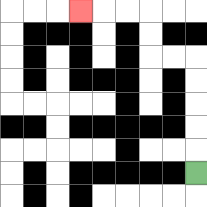{'start': '[8, 7]', 'end': '[3, 0]', 'path_directions': 'U,U,U,U,U,L,L,U,U,L,L,L', 'path_coordinates': '[[8, 7], [8, 6], [8, 5], [8, 4], [8, 3], [8, 2], [7, 2], [6, 2], [6, 1], [6, 0], [5, 0], [4, 0], [3, 0]]'}